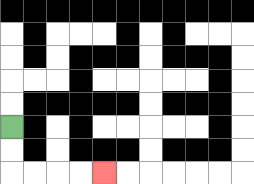{'start': '[0, 5]', 'end': '[4, 7]', 'path_directions': 'D,D,R,R,R,R', 'path_coordinates': '[[0, 5], [0, 6], [0, 7], [1, 7], [2, 7], [3, 7], [4, 7]]'}